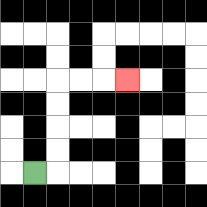{'start': '[1, 7]', 'end': '[5, 3]', 'path_directions': 'R,U,U,U,U,R,R,R', 'path_coordinates': '[[1, 7], [2, 7], [2, 6], [2, 5], [2, 4], [2, 3], [3, 3], [4, 3], [5, 3]]'}